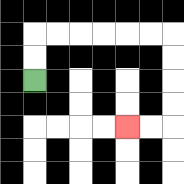{'start': '[1, 3]', 'end': '[5, 5]', 'path_directions': 'U,U,R,R,R,R,R,R,D,D,D,D,L,L', 'path_coordinates': '[[1, 3], [1, 2], [1, 1], [2, 1], [3, 1], [4, 1], [5, 1], [6, 1], [7, 1], [7, 2], [7, 3], [7, 4], [7, 5], [6, 5], [5, 5]]'}